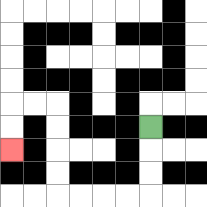{'start': '[6, 5]', 'end': '[0, 6]', 'path_directions': 'D,D,D,L,L,L,L,U,U,U,U,L,L,D,D', 'path_coordinates': '[[6, 5], [6, 6], [6, 7], [6, 8], [5, 8], [4, 8], [3, 8], [2, 8], [2, 7], [2, 6], [2, 5], [2, 4], [1, 4], [0, 4], [0, 5], [0, 6]]'}